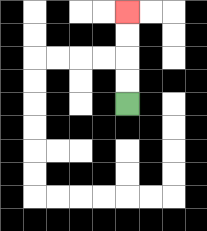{'start': '[5, 4]', 'end': '[5, 0]', 'path_directions': 'U,U,U,U', 'path_coordinates': '[[5, 4], [5, 3], [5, 2], [5, 1], [5, 0]]'}